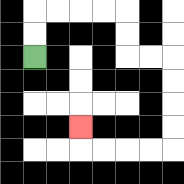{'start': '[1, 2]', 'end': '[3, 5]', 'path_directions': 'U,U,R,R,R,R,D,D,R,R,D,D,D,D,L,L,L,L,U', 'path_coordinates': '[[1, 2], [1, 1], [1, 0], [2, 0], [3, 0], [4, 0], [5, 0], [5, 1], [5, 2], [6, 2], [7, 2], [7, 3], [7, 4], [7, 5], [7, 6], [6, 6], [5, 6], [4, 6], [3, 6], [3, 5]]'}